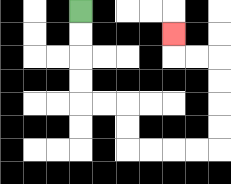{'start': '[3, 0]', 'end': '[7, 1]', 'path_directions': 'D,D,D,D,R,R,D,D,R,R,R,R,U,U,U,U,L,L,U', 'path_coordinates': '[[3, 0], [3, 1], [3, 2], [3, 3], [3, 4], [4, 4], [5, 4], [5, 5], [5, 6], [6, 6], [7, 6], [8, 6], [9, 6], [9, 5], [9, 4], [9, 3], [9, 2], [8, 2], [7, 2], [7, 1]]'}